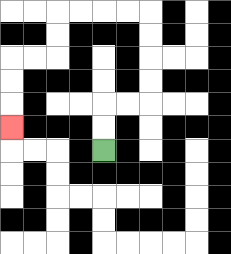{'start': '[4, 6]', 'end': '[0, 5]', 'path_directions': 'U,U,R,R,U,U,U,U,L,L,L,L,D,D,L,L,D,D,D', 'path_coordinates': '[[4, 6], [4, 5], [4, 4], [5, 4], [6, 4], [6, 3], [6, 2], [6, 1], [6, 0], [5, 0], [4, 0], [3, 0], [2, 0], [2, 1], [2, 2], [1, 2], [0, 2], [0, 3], [0, 4], [0, 5]]'}